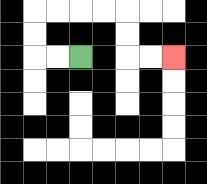{'start': '[3, 2]', 'end': '[7, 2]', 'path_directions': 'L,L,U,U,R,R,R,R,D,D,R,R', 'path_coordinates': '[[3, 2], [2, 2], [1, 2], [1, 1], [1, 0], [2, 0], [3, 0], [4, 0], [5, 0], [5, 1], [5, 2], [6, 2], [7, 2]]'}